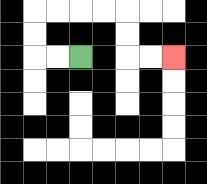{'start': '[3, 2]', 'end': '[7, 2]', 'path_directions': 'L,L,U,U,R,R,R,R,D,D,R,R', 'path_coordinates': '[[3, 2], [2, 2], [1, 2], [1, 1], [1, 0], [2, 0], [3, 0], [4, 0], [5, 0], [5, 1], [5, 2], [6, 2], [7, 2]]'}